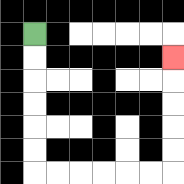{'start': '[1, 1]', 'end': '[7, 2]', 'path_directions': 'D,D,D,D,D,D,R,R,R,R,R,R,U,U,U,U,U', 'path_coordinates': '[[1, 1], [1, 2], [1, 3], [1, 4], [1, 5], [1, 6], [1, 7], [2, 7], [3, 7], [4, 7], [5, 7], [6, 7], [7, 7], [7, 6], [7, 5], [7, 4], [7, 3], [7, 2]]'}